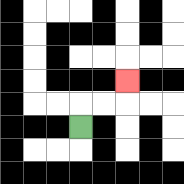{'start': '[3, 5]', 'end': '[5, 3]', 'path_directions': 'U,R,R,U', 'path_coordinates': '[[3, 5], [3, 4], [4, 4], [5, 4], [5, 3]]'}